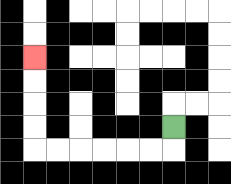{'start': '[7, 5]', 'end': '[1, 2]', 'path_directions': 'D,L,L,L,L,L,L,U,U,U,U', 'path_coordinates': '[[7, 5], [7, 6], [6, 6], [5, 6], [4, 6], [3, 6], [2, 6], [1, 6], [1, 5], [1, 4], [1, 3], [1, 2]]'}